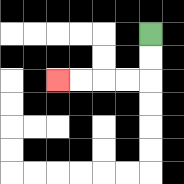{'start': '[6, 1]', 'end': '[2, 3]', 'path_directions': 'D,D,L,L,L,L', 'path_coordinates': '[[6, 1], [6, 2], [6, 3], [5, 3], [4, 3], [3, 3], [2, 3]]'}